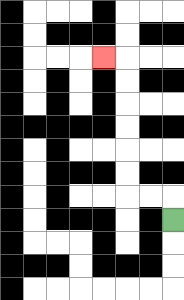{'start': '[7, 9]', 'end': '[4, 2]', 'path_directions': 'U,L,L,U,U,U,U,U,U,L', 'path_coordinates': '[[7, 9], [7, 8], [6, 8], [5, 8], [5, 7], [5, 6], [5, 5], [5, 4], [5, 3], [5, 2], [4, 2]]'}